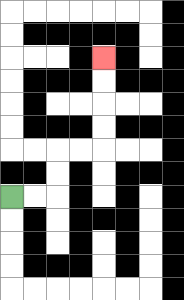{'start': '[0, 8]', 'end': '[4, 2]', 'path_directions': 'R,R,U,U,R,R,U,U,U,U', 'path_coordinates': '[[0, 8], [1, 8], [2, 8], [2, 7], [2, 6], [3, 6], [4, 6], [4, 5], [4, 4], [4, 3], [4, 2]]'}